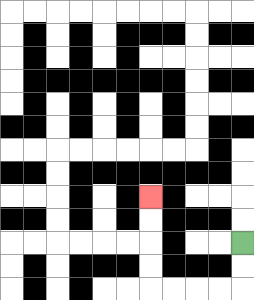{'start': '[10, 10]', 'end': '[6, 8]', 'path_directions': 'D,D,L,L,L,L,U,U,U,U', 'path_coordinates': '[[10, 10], [10, 11], [10, 12], [9, 12], [8, 12], [7, 12], [6, 12], [6, 11], [6, 10], [6, 9], [6, 8]]'}